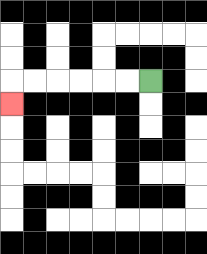{'start': '[6, 3]', 'end': '[0, 4]', 'path_directions': 'L,L,L,L,L,L,D', 'path_coordinates': '[[6, 3], [5, 3], [4, 3], [3, 3], [2, 3], [1, 3], [0, 3], [0, 4]]'}